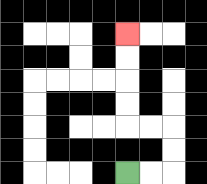{'start': '[5, 7]', 'end': '[5, 1]', 'path_directions': 'R,R,U,U,L,L,U,U,U,U', 'path_coordinates': '[[5, 7], [6, 7], [7, 7], [7, 6], [7, 5], [6, 5], [5, 5], [5, 4], [5, 3], [5, 2], [5, 1]]'}